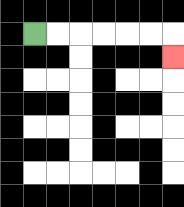{'start': '[1, 1]', 'end': '[7, 2]', 'path_directions': 'R,R,R,R,R,R,D', 'path_coordinates': '[[1, 1], [2, 1], [3, 1], [4, 1], [5, 1], [6, 1], [7, 1], [7, 2]]'}